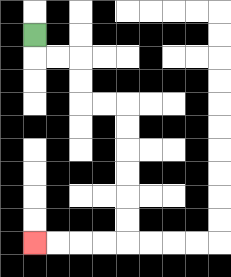{'start': '[1, 1]', 'end': '[1, 10]', 'path_directions': 'D,R,R,D,D,R,R,D,D,D,D,D,D,L,L,L,L', 'path_coordinates': '[[1, 1], [1, 2], [2, 2], [3, 2], [3, 3], [3, 4], [4, 4], [5, 4], [5, 5], [5, 6], [5, 7], [5, 8], [5, 9], [5, 10], [4, 10], [3, 10], [2, 10], [1, 10]]'}